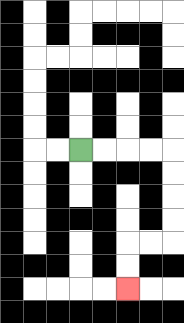{'start': '[3, 6]', 'end': '[5, 12]', 'path_directions': 'R,R,R,R,D,D,D,D,L,L,D,D', 'path_coordinates': '[[3, 6], [4, 6], [5, 6], [6, 6], [7, 6], [7, 7], [7, 8], [7, 9], [7, 10], [6, 10], [5, 10], [5, 11], [5, 12]]'}